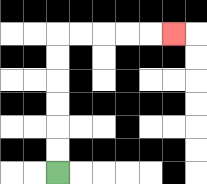{'start': '[2, 7]', 'end': '[7, 1]', 'path_directions': 'U,U,U,U,U,U,R,R,R,R,R', 'path_coordinates': '[[2, 7], [2, 6], [2, 5], [2, 4], [2, 3], [2, 2], [2, 1], [3, 1], [4, 1], [5, 1], [6, 1], [7, 1]]'}